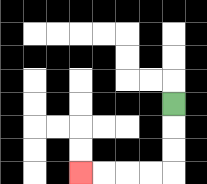{'start': '[7, 4]', 'end': '[3, 7]', 'path_directions': 'D,D,D,L,L,L,L', 'path_coordinates': '[[7, 4], [7, 5], [7, 6], [7, 7], [6, 7], [5, 7], [4, 7], [3, 7]]'}